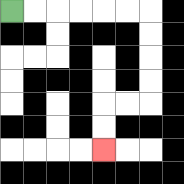{'start': '[0, 0]', 'end': '[4, 6]', 'path_directions': 'R,R,R,R,R,R,D,D,D,D,L,L,D,D', 'path_coordinates': '[[0, 0], [1, 0], [2, 0], [3, 0], [4, 0], [5, 0], [6, 0], [6, 1], [6, 2], [6, 3], [6, 4], [5, 4], [4, 4], [4, 5], [4, 6]]'}